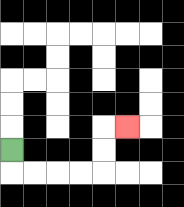{'start': '[0, 6]', 'end': '[5, 5]', 'path_directions': 'D,R,R,R,R,U,U,R', 'path_coordinates': '[[0, 6], [0, 7], [1, 7], [2, 7], [3, 7], [4, 7], [4, 6], [4, 5], [5, 5]]'}